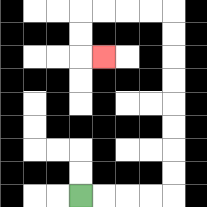{'start': '[3, 8]', 'end': '[4, 2]', 'path_directions': 'R,R,R,R,U,U,U,U,U,U,U,U,L,L,L,L,D,D,R', 'path_coordinates': '[[3, 8], [4, 8], [5, 8], [6, 8], [7, 8], [7, 7], [7, 6], [7, 5], [7, 4], [7, 3], [7, 2], [7, 1], [7, 0], [6, 0], [5, 0], [4, 0], [3, 0], [3, 1], [3, 2], [4, 2]]'}